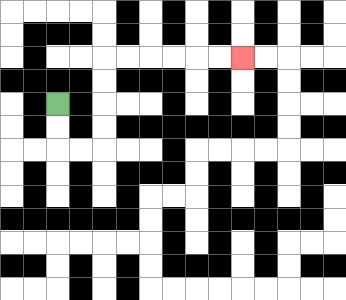{'start': '[2, 4]', 'end': '[10, 2]', 'path_directions': 'D,D,R,R,U,U,U,U,R,R,R,R,R,R', 'path_coordinates': '[[2, 4], [2, 5], [2, 6], [3, 6], [4, 6], [4, 5], [4, 4], [4, 3], [4, 2], [5, 2], [6, 2], [7, 2], [8, 2], [9, 2], [10, 2]]'}